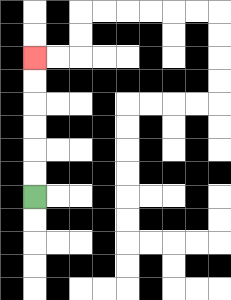{'start': '[1, 8]', 'end': '[1, 2]', 'path_directions': 'U,U,U,U,U,U', 'path_coordinates': '[[1, 8], [1, 7], [1, 6], [1, 5], [1, 4], [1, 3], [1, 2]]'}